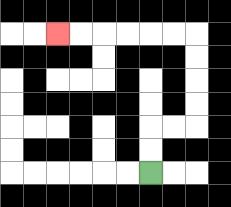{'start': '[6, 7]', 'end': '[2, 1]', 'path_directions': 'U,U,R,R,U,U,U,U,L,L,L,L,L,L', 'path_coordinates': '[[6, 7], [6, 6], [6, 5], [7, 5], [8, 5], [8, 4], [8, 3], [8, 2], [8, 1], [7, 1], [6, 1], [5, 1], [4, 1], [3, 1], [2, 1]]'}